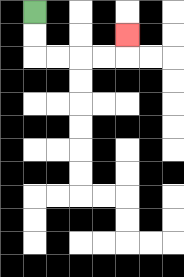{'start': '[1, 0]', 'end': '[5, 1]', 'path_directions': 'D,D,R,R,R,R,U', 'path_coordinates': '[[1, 0], [1, 1], [1, 2], [2, 2], [3, 2], [4, 2], [5, 2], [5, 1]]'}